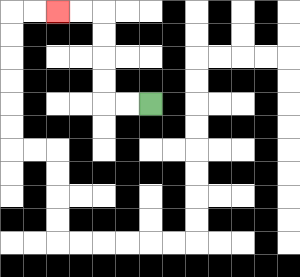{'start': '[6, 4]', 'end': '[2, 0]', 'path_directions': 'L,L,U,U,U,U,L,L', 'path_coordinates': '[[6, 4], [5, 4], [4, 4], [4, 3], [4, 2], [4, 1], [4, 0], [3, 0], [2, 0]]'}